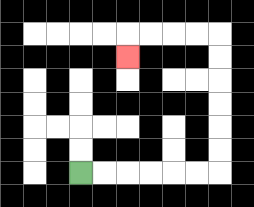{'start': '[3, 7]', 'end': '[5, 2]', 'path_directions': 'R,R,R,R,R,R,U,U,U,U,U,U,L,L,L,L,D', 'path_coordinates': '[[3, 7], [4, 7], [5, 7], [6, 7], [7, 7], [8, 7], [9, 7], [9, 6], [9, 5], [9, 4], [9, 3], [9, 2], [9, 1], [8, 1], [7, 1], [6, 1], [5, 1], [5, 2]]'}